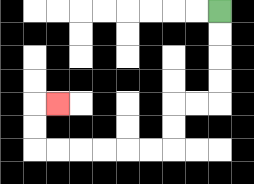{'start': '[9, 0]', 'end': '[2, 4]', 'path_directions': 'D,D,D,D,L,L,D,D,L,L,L,L,L,L,U,U,R', 'path_coordinates': '[[9, 0], [9, 1], [9, 2], [9, 3], [9, 4], [8, 4], [7, 4], [7, 5], [7, 6], [6, 6], [5, 6], [4, 6], [3, 6], [2, 6], [1, 6], [1, 5], [1, 4], [2, 4]]'}